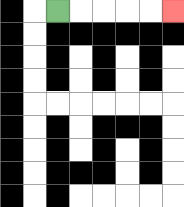{'start': '[2, 0]', 'end': '[7, 0]', 'path_directions': 'R,R,R,R,R', 'path_coordinates': '[[2, 0], [3, 0], [4, 0], [5, 0], [6, 0], [7, 0]]'}